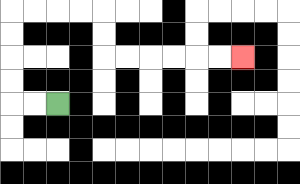{'start': '[2, 4]', 'end': '[10, 2]', 'path_directions': 'L,L,U,U,U,U,R,R,R,R,D,D,R,R,R,R,R,R', 'path_coordinates': '[[2, 4], [1, 4], [0, 4], [0, 3], [0, 2], [0, 1], [0, 0], [1, 0], [2, 0], [3, 0], [4, 0], [4, 1], [4, 2], [5, 2], [6, 2], [7, 2], [8, 2], [9, 2], [10, 2]]'}